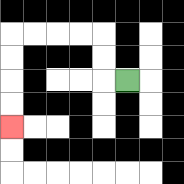{'start': '[5, 3]', 'end': '[0, 5]', 'path_directions': 'L,U,U,L,L,L,L,D,D,D,D', 'path_coordinates': '[[5, 3], [4, 3], [4, 2], [4, 1], [3, 1], [2, 1], [1, 1], [0, 1], [0, 2], [0, 3], [0, 4], [0, 5]]'}